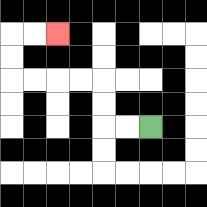{'start': '[6, 5]', 'end': '[2, 1]', 'path_directions': 'L,L,U,U,L,L,L,L,U,U,R,R', 'path_coordinates': '[[6, 5], [5, 5], [4, 5], [4, 4], [4, 3], [3, 3], [2, 3], [1, 3], [0, 3], [0, 2], [0, 1], [1, 1], [2, 1]]'}